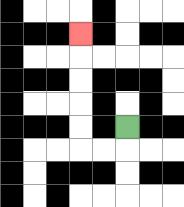{'start': '[5, 5]', 'end': '[3, 1]', 'path_directions': 'D,L,L,U,U,U,U,U', 'path_coordinates': '[[5, 5], [5, 6], [4, 6], [3, 6], [3, 5], [3, 4], [3, 3], [3, 2], [3, 1]]'}